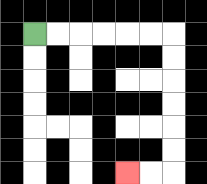{'start': '[1, 1]', 'end': '[5, 7]', 'path_directions': 'R,R,R,R,R,R,D,D,D,D,D,D,L,L', 'path_coordinates': '[[1, 1], [2, 1], [3, 1], [4, 1], [5, 1], [6, 1], [7, 1], [7, 2], [7, 3], [7, 4], [7, 5], [7, 6], [7, 7], [6, 7], [5, 7]]'}